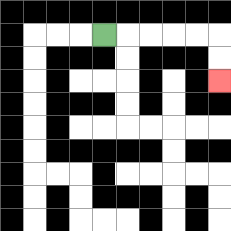{'start': '[4, 1]', 'end': '[9, 3]', 'path_directions': 'R,R,R,R,R,D,D', 'path_coordinates': '[[4, 1], [5, 1], [6, 1], [7, 1], [8, 1], [9, 1], [9, 2], [9, 3]]'}